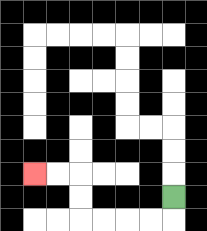{'start': '[7, 8]', 'end': '[1, 7]', 'path_directions': 'D,L,L,L,L,U,U,L,L', 'path_coordinates': '[[7, 8], [7, 9], [6, 9], [5, 9], [4, 9], [3, 9], [3, 8], [3, 7], [2, 7], [1, 7]]'}